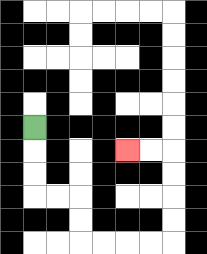{'start': '[1, 5]', 'end': '[5, 6]', 'path_directions': 'D,D,D,R,R,D,D,R,R,R,R,U,U,U,U,L,L', 'path_coordinates': '[[1, 5], [1, 6], [1, 7], [1, 8], [2, 8], [3, 8], [3, 9], [3, 10], [4, 10], [5, 10], [6, 10], [7, 10], [7, 9], [7, 8], [7, 7], [7, 6], [6, 6], [5, 6]]'}